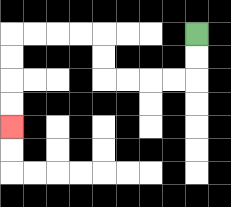{'start': '[8, 1]', 'end': '[0, 5]', 'path_directions': 'D,D,L,L,L,L,U,U,L,L,L,L,D,D,D,D', 'path_coordinates': '[[8, 1], [8, 2], [8, 3], [7, 3], [6, 3], [5, 3], [4, 3], [4, 2], [4, 1], [3, 1], [2, 1], [1, 1], [0, 1], [0, 2], [0, 3], [0, 4], [0, 5]]'}